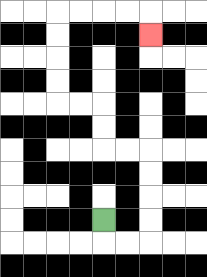{'start': '[4, 9]', 'end': '[6, 1]', 'path_directions': 'D,R,R,U,U,U,U,L,L,U,U,L,L,U,U,U,U,R,R,R,R,D', 'path_coordinates': '[[4, 9], [4, 10], [5, 10], [6, 10], [6, 9], [6, 8], [6, 7], [6, 6], [5, 6], [4, 6], [4, 5], [4, 4], [3, 4], [2, 4], [2, 3], [2, 2], [2, 1], [2, 0], [3, 0], [4, 0], [5, 0], [6, 0], [6, 1]]'}